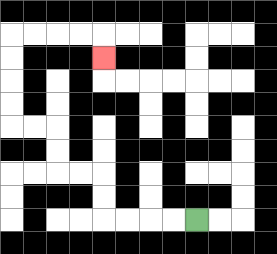{'start': '[8, 9]', 'end': '[4, 2]', 'path_directions': 'L,L,L,L,U,U,L,L,U,U,L,L,U,U,U,U,R,R,R,R,D', 'path_coordinates': '[[8, 9], [7, 9], [6, 9], [5, 9], [4, 9], [4, 8], [4, 7], [3, 7], [2, 7], [2, 6], [2, 5], [1, 5], [0, 5], [0, 4], [0, 3], [0, 2], [0, 1], [1, 1], [2, 1], [3, 1], [4, 1], [4, 2]]'}